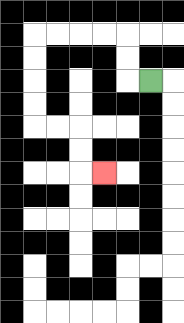{'start': '[6, 3]', 'end': '[4, 7]', 'path_directions': 'L,U,U,L,L,L,L,D,D,D,D,R,R,D,D,R', 'path_coordinates': '[[6, 3], [5, 3], [5, 2], [5, 1], [4, 1], [3, 1], [2, 1], [1, 1], [1, 2], [1, 3], [1, 4], [1, 5], [2, 5], [3, 5], [3, 6], [3, 7], [4, 7]]'}